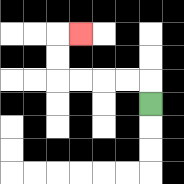{'start': '[6, 4]', 'end': '[3, 1]', 'path_directions': 'U,L,L,L,L,U,U,R', 'path_coordinates': '[[6, 4], [6, 3], [5, 3], [4, 3], [3, 3], [2, 3], [2, 2], [2, 1], [3, 1]]'}